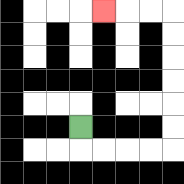{'start': '[3, 5]', 'end': '[4, 0]', 'path_directions': 'D,R,R,R,R,U,U,U,U,U,U,L,L,L', 'path_coordinates': '[[3, 5], [3, 6], [4, 6], [5, 6], [6, 6], [7, 6], [7, 5], [7, 4], [7, 3], [7, 2], [7, 1], [7, 0], [6, 0], [5, 0], [4, 0]]'}